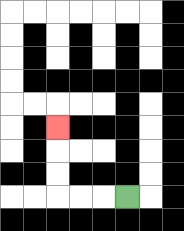{'start': '[5, 8]', 'end': '[2, 5]', 'path_directions': 'L,L,L,U,U,U', 'path_coordinates': '[[5, 8], [4, 8], [3, 8], [2, 8], [2, 7], [2, 6], [2, 5]]'}